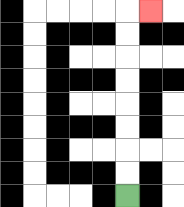{'start': '[5, 8]', 'end': '[6, 0]', 'path_directions': 'U,U,U,U,U,U,U,U,R', 'path_coordinates': '[[5, 8], [5, 7], [5, 6], [5, 5], [5, 4], [5, 3], [5, 2], [5, 1], [5, 0], [6, 0]]'}